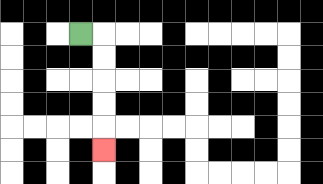{'start': '[3, 1]', 'end': '[4, 6]', 'path_directions': 'R,D,D,D,D,D', 'path_coordinates': '[[3, 1], [4, 1], [4, 2], [4, 3], [4, 4], [4, 5], [4, 6]]'}